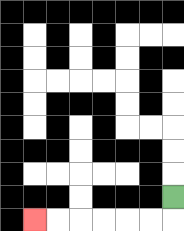{'start': '[7, 8]', 'end': '[1, 9]', 'path_directions': 'D,L,L,L,L,L,L', 'path_coordinates': '[[7, 8], [7, 9], [6, 9], [5, 9], [4, 9], [3, 9], [2, 9], [1, 9]]'}